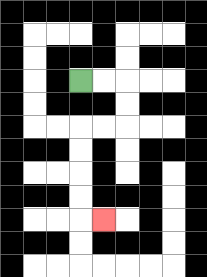{'start': '[3, 3]', 'end': '[4, 9]', 'path_directions': 'R,R,D,D,L,L,D,D,D,D,R', 'path_coordinates': '[[3, 3], [4, 3], [5, 3], [5, 4], [5, 5], [4, 5], [3, 5], [3, 6], [3, 7], [3, 8], [3, 9], [4, 9]]'}